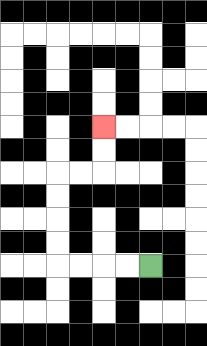{'start': '[6, 11]', 'end': '[4, 5]', 'path_directions': 'L,L,L,L,U,U,U,U,R,R,U,U', 'path_coordinates': '[[6, 11], [5, 11], [4, 11], [3, 11], [2, 11], [2, 10], [2, 9], [2, 8], [2, 7], [3, 7], [4, 7], [4, 6], [4, 5]]'}